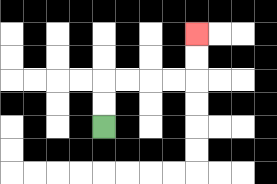{'start': '[4, 5]', 'end': '[8, 1]', 'path_directions': 'U,U,R,R,R,R,U,U', 'path_coordinates': '[[4, 5], [4, 4], [4, 3], [5, 3], [6, 3], [7, 3], [8, 3], [8, 2], [8, 1]]'}